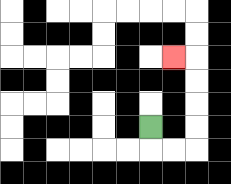{'start': '[6, 5]', 'end': '[7, 2]', 'path_directions': 'D,R,R,U,U,U,U,L', 'path_coordinates': '[[6, 5], [6, 6], [7, 6], [8, 6], [8, 5], [8, 4], [8, 3], [8, 2], [7, 2]]'}